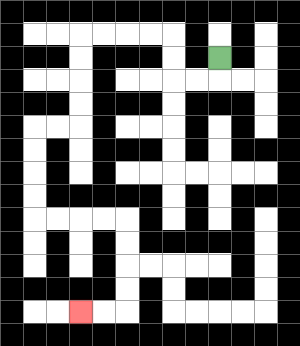{'start': '[9, 2]', 'end': '[3, 13]', 'path_directions': 'D,L,L,U,U,L,L,L,L,D,D,D,D,L,L,D,D,D,D,R,R,R,R,D,D,D,D,L,L', 'path_coordinates': '[[9, 2], [9, 3], [8, 3], [7, 3], [7, 2], [7, 1], [6, 1], [5, 1], [4, 1], [3, 1], [3, 2], [3, 3], [3, 4], [3, 5], [2, 5], [1, 5], [1, 6], [1, 7], [1, 8], [1, 9], [2, 9], [3, 9], [4, 9], [5, 9], [5, 10], [5, 11], [5, 12], [5, 13], [4, 13], [3, 13]]'}